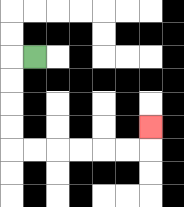{'start': '[1, 2]', 'end': '[6, 5]', 'path_directions': 'L,D,D,D,D,R,R,R,R,R,R,U', 'path_coordinates': '[[1, 2], [0, 2], [0, 3], [0, 4], [0, 5], [0, 6], [1, 6], [2, 6], [3, 6], [4, 6], [5, 6], [6, 6], [6, 5]]'}